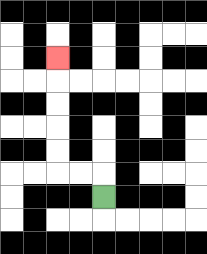{'start': '[4, 8]', 'end': '[2, 2]', 'path_directions': 'U,L,L,U,U,U,U,U', 'path_coordinates': '[[4, 8], [4, 7], [3, 7], [2, 7], [2, 6], [2, 5], [2, 4], [2, 3], [2, 2]]'}